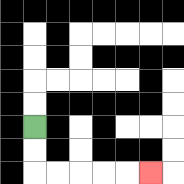{'start': '[1, 5]', 'end': '[6, 7]', 'path_directions': 'D,D,R,R,R,R,R', 'path_coordinates': '[[1, 5], [1, 6], [1, 7], [2, 7], [3, 7], [4, 7], [5, 7], [6, 7]]'}